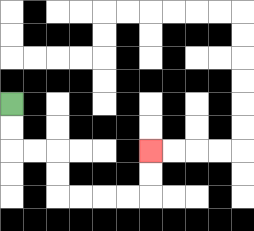{'start': '[0, 4]', 'end': '[6, 6]', 'path_directions': 'D,D,R,R,D,D,R,R,R,R,U,U', 'path_coordinates': '[[0, 4], [0, 5], [0, 6], [1, 6], [2, 6], [2, 7], [2, 8], [3, 8], [4, 8], [5, 8], [6, 8], [6, 7], [6, 6]]'}